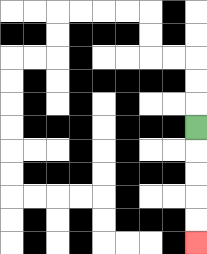{'start': '[8, 5]', 'end': '[8, 10]', 'path_directions': 'D,D,D,D,D', 'path_coordinates': '[[8, 5], [8, 6], [8, 7], [8, 8], [8, 9], [8, 10]]'}